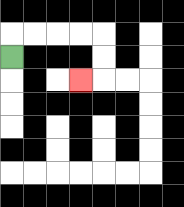{'start': '[0, 2]', 'end': '[3, 3]', 'path_directions': 'U,R,R,R,R,D,D,L', 'path_coordinates': '[[0, 2], [0, 1], [1, 1], [2, 1], [3, 1], [4, 1], [4, 2], [4, 3], [3, 3]]'}